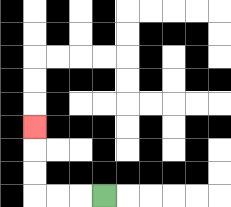{'start': '[4, 8]', 'end': '[1, 5]', 'path_directions': 'L,L,L,U,U,U', 'path_coordinates': '[[4, 8], [3, 8], [2, 8], [1, 8], [1, 7], [1, 6], [1, 5]]'}